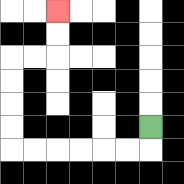{'start': '[6, 5]', 'end': '[2, 0]', 'path_directions': 'D,L,L,L,L,L,L,U,U,U,U,R,R,U,U', 'path_coordinates': '[[6, 5], [6, 6], [5, 6], [4, 6], [3, 6], [2, 6], [1, 6], [0, 6], [0, 5], [0, 4], [0, 3], [0, 2], [1, 2], [2, 2], [2, 1], [2, 0]]'}